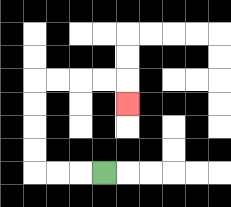{'start': '[4, 7]', 'end': '[5, 4]', 'path_directions': 'L,L,L,U,U,U,U,R,R,R,R,D', 'path_coordinates': '[[4, 7], [3, 7], [2, 7], [1, 7], [1, 6], [1, 5], [1, 4], [1, 3], [2, 3], [3, 3], [4, 3], [5, 3], [5, 4]]'}